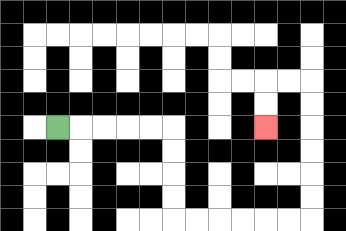{'start': '[2, 5]', 'end': '[11, 5]', 'path_directions': 'R,R,R,R,R,D,D,D,D,R,R,R,R,R,R,U,U,U,U,U,U,L,L,D,D', 'path_coordinates': '[[2, 5], [3, 5], [4, 5], [5, 5], [6, 5], [7, 5], [7, 6], [7, 7], [7, 8], [7, 9], [8, 9], [9, 9], [10, 9], [11, 9], [12, 9], [13, 9], [13, 8], [13, 7], [13, 6], [13, 5], [13, 4], [13, 3], [12, 3], [11, 3], [11, 4], [11, 5]]'}